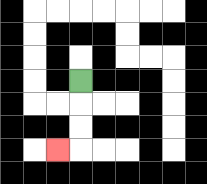{'start': '[3, 3]', 'end': '[2, 6]', 'path_directions': 'D,D,D,L', 'path_coordinates': '[[3, 3], [3, 4], [3, 5], [3, 6], [2, 6]]'}